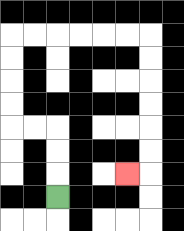{'start': '[2, 8]', 'end': '[5, 7]', 'path_directions': 'U,U,U,L,L,U,U,U,U,R,R,R,R,R,R,D,D,D,D,D,D,L', 'path_coordinates': '[[2, 8], [2, 7], [2, 6], [2, 5], [1, 5], [0, 5], [0, 4], [0, 3], [0, 2], [0, 1], [1, 1], [2, 1], [3, 1], [4, 1], [5, 1], [6, 1], [6, 2], [6, 3], [6, 4], [6, 5], [6, 6], [6, 7], [5, 7]]'}